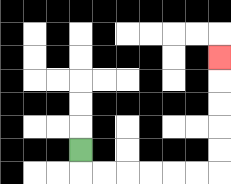{'start': '[3, 6]', 'end': '[9, 2]', 'path_directions': 'D,R,R,R,R,R,R,U,U,U,U,U', 'path_coordinates': '[[3, 6], [3, 7], [4, 7], [5, 7], [6, 7], [7, 7], [8, 7], [9, 7], [9, 6], [9, 5], [9, 4], [9, 3], [9, 2]]'}